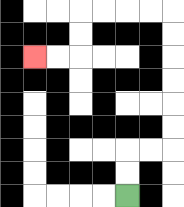{'start': '[5, 8]', 'end': '[1, 2]', 'path_directions': 'U,U,R,R,U,U,U,U,U,U,L,L,L,L,D,D,L,L', 'path_coordinates': '[[5, 8], [5, 7], [5, 6], [6, 6], [7, 6], [7, 5], [7, 4], [7, 3], [7, 2], [7, 1], [7, 0], [6, 0], [5, 0], [4, 0], [3, 0], [3, 1], [3, 2], [2, 2], [1, 2]]'}